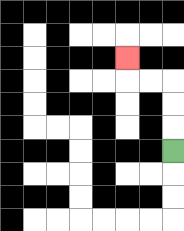{'start': '[7, 6]', 'end': '[5, 2]', 'path_directions': 'U,U,U,L,L,U', 'path_coordinates': '[[7, 6], [7, 5], [7, 4], [7, 3], [6, 3], [5, 3], [5, 2]]'}